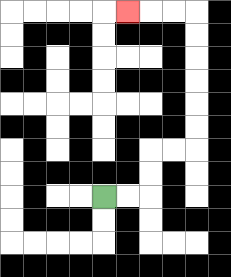{'start': '[4, 8]', 'end': '[5, 0]', 'path_directions': 'R,R,U,U,R,R,U,U,U,U,U,U,L,L,L', 'path_coordinates': '[[4, 8], [5, 8], [6, 8], [6, 7], [6, 6], [7, 6], [8, 6], [8, 5], [8, 4], [8, 3], [8, 2], [8, 1], [8, 0], [7, 0], [6, 0], [5, 0]]'}